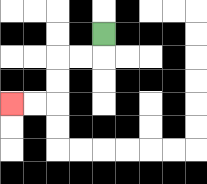{'start': '[4, 1]', 'end': '[0, 4]', 'path_directions': 'D,L,L,D,D,L,L', 'path_coordinates': '[[4, 1], [4, 2], [3, 2], [2, 2], [2, 3], [2, 4], [1, 4], [0, 4]]'}